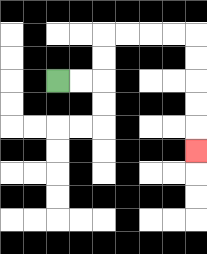{'start': '[2, 3]', 'end': '[8, 6]', 'path_directions': 'R,R,U,U,R,R,R,R,D,D,D,D,D', 'path_coordinates': '[[2, 3], [3, 3], [4, 3], [4, 2], [4, 1], [5, 1], [6, 1], [7, 1], [8, 1], [8, 2], [8, 3], [8, 4], [8, 5], [8, 6]]'}